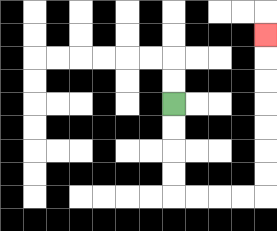{'start': '[7, 4]', 'end': '[11, 1]', 'path_directions': 'D,D,D,D,R,R,R,R,U,U,U,U,U,U,U', 'path_coordinates': '[[7, 4], [7, 5], [7, 6], [7, 7], [7, 8], [8, 8], [9, 8], [10, 8], [11, 8], [11, 7], [11, 6], [11, 5], [11, 4], [11, 3], [11, 2], [11, 1]]'}